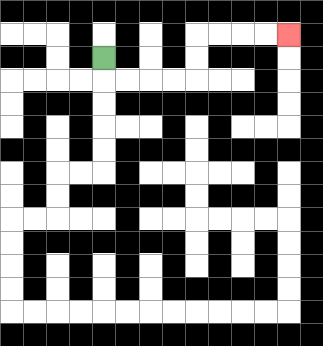{'start': '[4, 2]', 'end': '[12, 1]', 'path_directions': 'D,R,R,R,R,U,U,R,R,R,R', 'path_coordinates': '[[4, 2], [4, 3], [5, 3], [6, 3], [7, 3], [8, 3], [8, 2], [8, 1], [9, 1], [10, 1], [11, 1], [12, 1]]'}